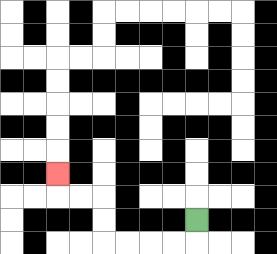{'start': '[8, 9]', 'end': '[2, 7]', 'path_directions': 'D,L,L,L,L,U,U,L,L,U', 'path_coordinates': '[[8, 9], [8, 10], [7, 10], [6, 10], [5, 10], [4, 10], [4, 9], [4, 8], [3, 8], [2, 8], [2, 7]]'}